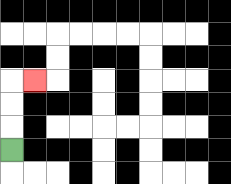{'start': '[0, 6]', 'end': '[1, 3]', 'path_directions': 'U,U,U,R', 'path_coordinates': '[[0, 6], [0, 5], [0, 4], [0, 3], [1, 3]]'}